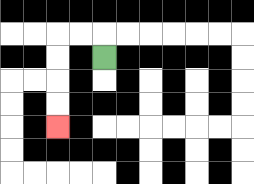{'start': '[4, 2]', 'end': '[2, 5]', 'path_directions': 'U,L,L,D,D,D,D', 'path_coordinates': '[[4, 2], [4, 1], [3, 1], [2, 1], [2, 2], [2, 3], [2, 4], [2, 5]]'}